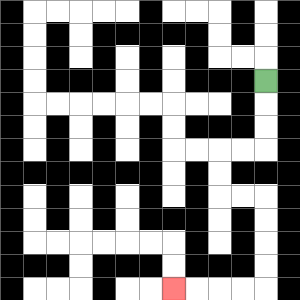{'start': '[11, 3]', 'end': '[7, 12]', 'path_directions': 'D,D,D,L,L,D,D,R,R,D,D,D,D,L,L,L,L', 'path_coordinates': '[[11, 3], [11, 4], [11, 5], [11, 6], [10, 6], [9, 6], [9, 7], [9, 8], [10, 8], [11, 8], [11, 9], [11, 10], [11, 11], [11, 12], [10, 12], [9, 12], [8, 12], [7, 12]]'}